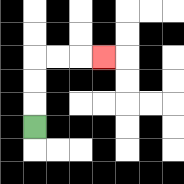{'start': '[1, 5]', 'end': '[4, 2]', 'path_directions': 'U,U,U,R,R,R', 'path_coordinates': '[[1, 5], [1, 4], [1, 3], [1, 2], [2, 2], [3, 2], [4, 2]]'}